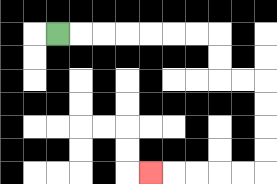{'start': '[2, 1]', 'end': '[6, 7]', 'path_directions': 'R,R,R,R,R,R,R,D,D,R,R,D,D,D,D,L,L,L,L,L', 'path_coordinates': '[[2, 1], [3, 1], [4, 1], [5, 1], [6, 1], [7, 1], [8, 1], [9, 1], [9, 2], [9, 3], [10, 3], [11, 3], [11, 4], [11, 5], [11, 6], [11, 7], [10, 7], [9, 7], [8, 7], [7, 7], [6, 7]]'}